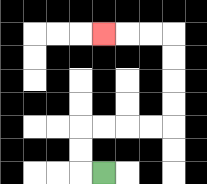{'start': '[4, 7]', 'end': '[4, 1]', 'path_directions': 'L,U,U,R,R,R,R,U,U,U,U,L,L,L', 'path_coordinates': '[[4, 7], [3, 7], [3, 6], [3, 5], [4, 5], [5, 5], [6, 5], [7, 5], [7, 4], [7, 3], [7, 2], [7, 1], [6, 1], [5, 1], [4, 1]]'}